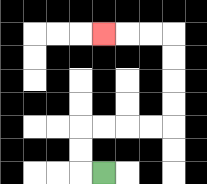{'start': '[4, 7]', 'end': '[4, 1]', 'path_directions': 'L,U,U,R,R,R,R,U,U,U,U,L,L,L', 'path_coordinates': '[[4, 7], [3, 7], [3, 6], [3, 5], [4, 5], [5, 5], [6, 5], [7, 5], [7, 4], [7, 3], [7, 2], [7, 1], [6, 1], [5, 1], [4, 1]]'}